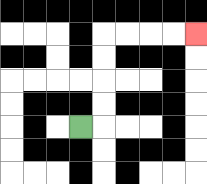{'start': '[3, 5]', 'end': '[8, 1]', 'path_directions': 'R,U,U,U,U,R,R,R,R', 'path_coordinates': '[[3, 5], [4, 5], [4, 4], [4, 3], [4, 2], [4, 1], [5, 1], [6, 1], [7, 1], [8, 1]]'}